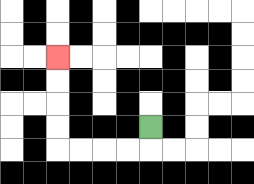{'start': '[6, 5]', 'end': '[2, 2]', 'path_directions': 'D,L,L,L,L,U,U,U,U', 'path_coordinates': '[[6, 5], [6, 6], [5, 6], [4, 6], [3, 6], [2, 6], [2, 5], [2, 4], [2, 3], [2, 2]]'}